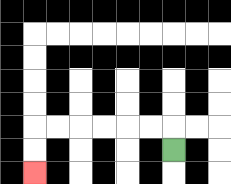{'start': '[7, 6]', 'end': '[1, 7]', 'path_directions': 'U,L,L,L,L,L,L,D,D', 'path_coordinates': '[[7, 6], [7, 5], [6, 5], [5, 5], [4, 5], [3, 5], [2, 5], [1, 5], [1, 6], [1, 7]]'}